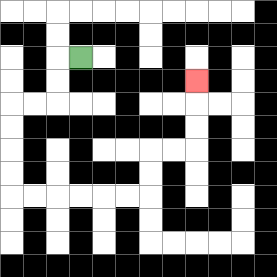{'start': '[3, 2]', 'end': '[8, 3]', 'path_directions': 'L,D,D,L,L,D,D,D,D,R,R,R,R,R,R,U,U,R,R,U,U,U', 'path_coordinates': '[[3, 2], [2, 2], [2, 3], [2, 4], [1, 4], [0, 4], [0, 5], [0, 6], [0, 7], [0, 8], [1, 8], [2, 8], [3, 8], [4, 8], [5, 8], [6, 8], [6, 7], [6, 6], [7, 6], [8, 6], [8, 5], [8, 4], [8, 3]]'}